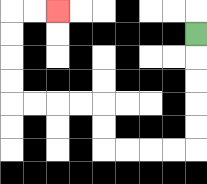{'start': '[8, 1]', 'end': '[2, 0]', 'path_directions': 'D,D,D,D,D,L,L,L,L,U,U,L,L,L,L,U,U,U,U,R,R', 'path_coordinates': '[[8, 1], [8, 2], [8, 3], [8, 4], [8, 5], [8, 6], [7, 6], [6, 6], [5, 6], [4, 6], [4, 5], [4, 4], [3, 4], [2, 4], [1, 4], [0, 4], [0, 3], [0, 2], [0, 1], [0, 0], [1, 0], [2, 0]]'}